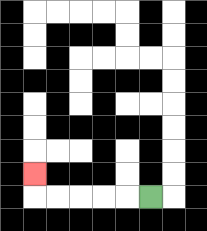{'start': '[6, 8]', 'end': '[1, 7]', 'path_directions': 'L,L,L,L,L,U', 'path_coordinates': '[[6, 8], [5, 8], [4, 8], [3, 8], [2, 8], [1, 8], [1, 7]]'}